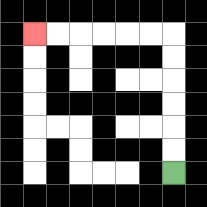{'start': '[7, 7]', 'end': '[1, 1]', 'path_directions': 'U,U,U,U,U,U,L,L,L,L,L,L', 'path_coordinates': '[[7, 7], [7, 6], [7, 5], [7, 4], [7, 3], [7, 2], [7, 1], [6, 1], [5, 1], [4, 1], [3, 1], [2, 1], [1, 1]]'}